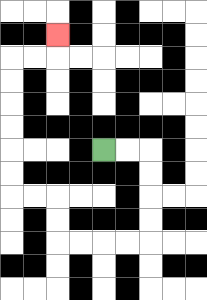{'start': '[4, 6]', 'end': '[2, 1]', 'path_directions': 'R,R,D,D,D,D,L,L,L,L,U,U,L,L,U,U,U,U,U,U,R,R,U', 'path_coordinates': '[[4, 6], [5, 6], [6, 6], [6, 7], [6, 8], [6, 9], [6, 10], [5, 10], [4, 10], [3, 10], [2, 10], [2, 9], [2, 8], [1, 8], [0, 8], [0, 7], [0, 6], [0, 5], [0, 4], [0, 3], [0, 2], [1, 2], [2, 2], [2, 1]]'}